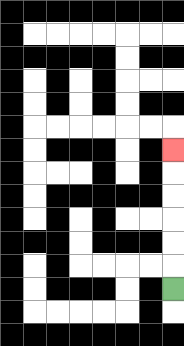{'start': '[7, 12]', 'end': '[7, 6]', 'path_directions': 'U,U,U,U,U,U', 'path_coordinates': '[[7, 12], [7, 11], [7, 10], [7, 9], [7, 8], [7, 7], [7, 6]]'}